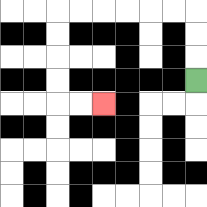{'start': '[8, 3]', 'end': '[4, 4]', 'path_directions': 'U,U,U,L,L,L,L,L,L,D,D,D,D,R,R', 'path_coordinates': '[[8, 3], [8, 2], [8, 1], [8, 0], [7, 0], [6, 0], [5, 0], [4, 0], [3, 0], [2, 0], [2, 1], [2, 2], [2, 3], [2, 4], [3, 4], [4, 4]]'}